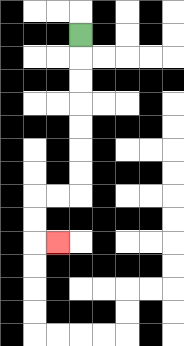{'start': '[3, 1]', 'end': '[2, 10]', 'path_directions': 'D,D,D,D,D,D,D,L,L,D,D,R', 'path_coordinates': '[[3, 1], [3, 2], [3, 3], [3, 4], [3, 5], [3, 6], [3, 7], [3, 8], [2, 8], [1, 8], [1, 9], [1, 10], [2, 10]]'}